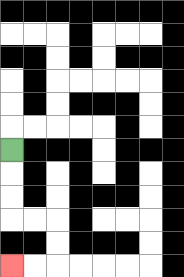{'start': '[0, 6]', 'end': '[0, 11]', 'path_directions': 'D,D,D,R,R,D,D,L,L', 'path_coordinates': '[[0, 6], [0, 7], [0, 8], [0, 9], [1, 9], [2, 9], [2, 10], [2, 11], [1, 11], [0, 11]]'}